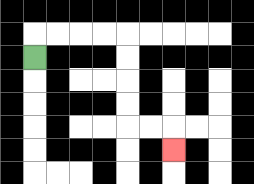{'start': '[1, 2]', 'end': '[7, 6]', 'path_directions': 'U,R,R,R,R,D,D,D,D,R,R,D', 'path_coordinates': '[[1, 2], [1, 1], [2, 1], [3, 1], [4, 1], [5, 1], [5, 2], [5, 3], [5, 4], [5, 5], [6, 5], [7, 5], [7, 6]]'}